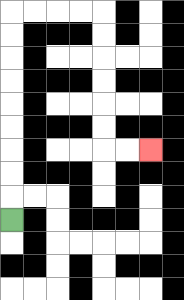{'start': '[0, 9]', 'end': '[6, 6]', 'path_directions': 'U,U,U,U,U,U,U,U,U,R,R,R,R,D,D,D,D,D,D,R,R', 'path_coordinates': '[[0, 9], [0, 8], [0, 7], [0, 6], [0, 5], [0, 4], [0, 3], [0, 2], [0, 1], [0, 0], [1, 0], [2, 0], [3, 0], [4, 0], [4, 1], [4, 2], [4, 3], [4, 4], [4, 5], [4, 6], [5, 6], [6, 6]]'}